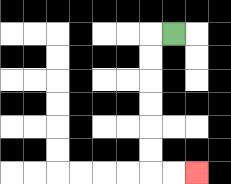{'start': '[7, 1]', 'end': '[8, 7]', 'path_directions': 'L,D,D,D,D,D,D,R,R', 'path_coordinates': '[[7, 1], [6, 1], [6, 2], [6, 3], [6, 4], [6, 5], [6, 6], [6, 7], [7, 7], [8, 7]]'}